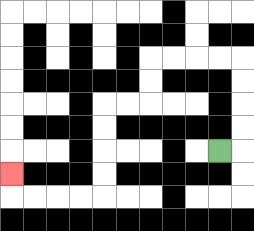{'start': '[9, 6]', 'end': '[0, 7]', 'path_directions': 'R,U,U,U,U,L,L,L,L,D,D,L,L,D,D,D,D,L,L,L,L,U', 'path_coordinates': '[[9, 6], [10, 6], [10, 5], [10, 4], [10, 3], [10, 2], [9, 2], [8, 2], [7, 2], [6, 2], [6, 3], [6, 4], [5, 4], [4, 4], [4, 5], [4, 6], [4, 7], [4, 8], [3, 8], [2, 8], [1, 8], [0, 8], [0, 7]]'}